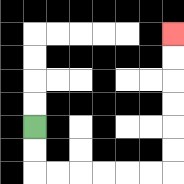{'start': '[1, 5]', 'end': '[7, 1]', 'path_directions': 'D,D,R,R,R,R,R,R,U,U,U,U,U,U', 'path_coordinates': '[[1, 5], [1, 6], [1, 7], [2, 7], [3, 7], [4, 7], [5, 7], [6, 7], [7, 7], [7, 6], [7, 5], [7, 4], [7, 3], [7, 2], [7, 1]]'}